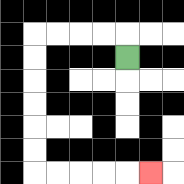{'start': '[5, 2]', 'end': '[6, 7]', 'path_directions': 'U,L,L,L,L,D,D,D,D,D,D,R,R,R,R,R', 'path_coordinates': '[[5, 2], [5, 1], [4, 1], [3, 1], [2, 1], [1, 1], [1, 2], [1, 3], [1, 4], [1, 5], [1, 6], [1, 7], [2, 7], [3, 7], [4, 7], [5, 7], [6, 7]]'}